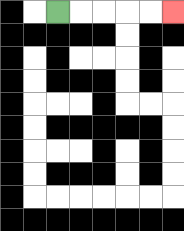{'start': '[2, 0]', 'end': '[7, 0]', 'path_directions': 'R,R,R,R,R', 'path_coordinates': '[[2, 0], [3, 0], [4, 0], [5, 0], [6, 0], [7, 0]]'}